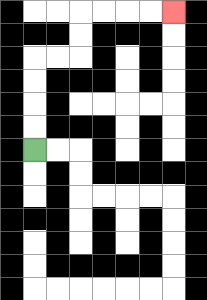{'start': '[1, 6]', 'end': '[7, 0]', 'path_directions': 'U,U,U,U,R,R,U,U,R,R,R,R', 'path_coordinates': '[[1, 6], [1, 5], [1, 4], [1, 3], [1, 2], [2, 2], [3, 2], [3, 1], [3, 0], [4, 0], [5, 0], [6, 0], [7, 0]]'}